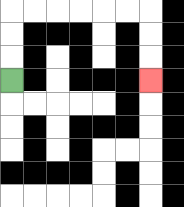{'start': '[0, 3]', 'end': '[6, 3]', 'path_directions': 'U,U,U,R,R,R,R,R,R,D,D,D', 'path_coordinates': '[[0, 3], [0, 2], [0, 1], [0, 0], [1, 0], [2, 0], [3, 0], [4, 0], [5, 0], [6, 0], [6, 1], [6, 2], [6, 3]]'}